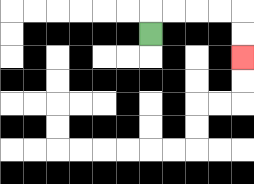{'start': '[6, 1]', 'end': '[10, 2]', 'path_directions': 'U,R,R,R,R,D,D', 'path_coordinates': '[[6, 1], [6, 0], [7, 0], [8, 0], [9, 0], [10, 0], [10, 1], [10, 2]]'}